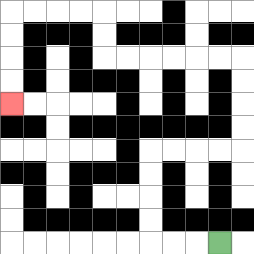{'start': '[9, 10]', 'end': '[0, 4]', 'path_directions': 'L,L,L,U,U,U,U,R,R,R,R,U,U,U,U,L,L,L,L,L,L,U,U,L,L,L,L,D,D,D,D', 'path_coordinates': '[[9, 10], [8, 10], [7, 10], [6, 10], [6, 9], [6, 8], [6, 7], [6, 6], [7, 6], [8, 6], [9, 6], [10, 6], [10, 5], [10, 4], [10, 3], [10, 2], [9, 2], [8, 2], [7, 2], [6, 2], [5, 2], [4, 2], [4, 1], [4, 0], [3, 0], [2, 0], [1, 0], [0, 0], [0, 1], [0, 2], [0, 3], [0, 4]]'}